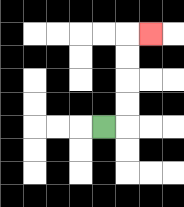{'start': '[4, 5]', 'end': '[6, 1]', 'path_directions': 'R,U,U,U,U,R', 'path_coordinates': '[[4, 5], [5, 5], [5, 4], [5, 3], [5, 2], [5, 1], [6, 1]]'}